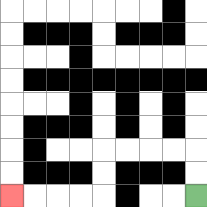{'start': '[8, 8]', 'end': '[0, 8]', 'path_directions': 'U,U,L,L,L,L,D,D,L,L,L,L', 'path_coordinates': '[[8, 8], [8, 7], [8, 6], [7, 6], [6, 6], [5, 6], [4, 6], [4, 7], [4, 8], [3, 8], [2, 8], [1, 8], [0, 8]]'}